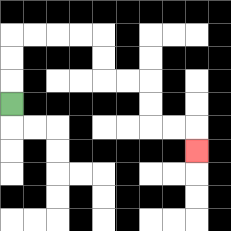{'start': '[0, 4]', 'end': '[8, 6]', 'path_directions': 'U,U,U,R,R,R,R,D,D,R,R,D,D,R,R,D', 'path_coordinates': '[[0, 4], [0, 3], [0, 2], [0, 1], [1, 1], [2, 1], [3, 1], [4, 1], [4, 2], [4, 3], [5, 3], [6, 3], [6, 4], [6, 5], [7, 5], [8, 5], [8, 6]]'}